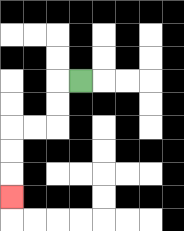{'start': '[3, 3]', 'end': '[0, 8]', 'path_directions': 'L,D,D,L,L,D,D,D', 'path_coordinates': '[[3, 3], [2, 3], [2, 4], [2, 5], [1, 5], [0, 5], [0, 6], [0, 7], [0, 8]]'}